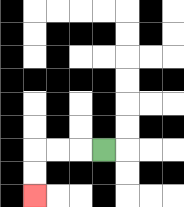{'start': '[4, 6]', 'end': '[1, 8]', 'path_directions': 'L,L,L,D,D', 'path_coordinates': '[[4, 6], [3, 6], [2, 6], [1, 6], [1, 7], [1, 8]]'}